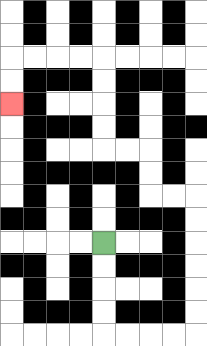{'start': '[4, 10]', 'end': '[0, 4]', 'path_directions': 'D,D,D,D,R,R,R,R,U,U,U,U,U,U,L,L,U,U,L,L,U,U,U,U,L,L,L,L,D,D', 'path_coordinates': '[[4, 10], [4, 11], [4, 12], [4, 13], [4, 14], [5, 14], [6, 14], [7, 14], [8, 14], [8, 13], [8, 12], [8, 11], [8, 10], [8, 9], [8, 8], [7, 8], [6, 8], [6, 7], [6, 6], [5, 6], [4, 6], [4, 5], [4, 4], [4, 3], [4, 2], [3, 2], [2, 2], [1, 2], [0, 2], [0, 3], [0, 4]]'}